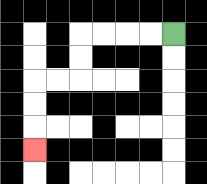{'start': '[7, 1]', 'end': '[1, 6]', 'path_directions': 'L,L,L,L,D,D,L,L,D,D,D', 'path_coordinates': '[[7, 1], [6, 1], [5, 1], [4, 1], [3, 1], [3, 2], [3, 3], [2, 3], [1, 3], [1, 4], [1, 5], [1, 6]]'}